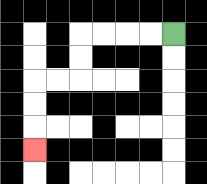{'start': '[7, 1]', 'end': '[1, 6]', 'path_directions': 'L,L,L,L,D,D,L,L,D,D,D', 'path_coordinates': '[[7, 1], [6, 1], [5, 1], [4, 1], [3, 1], [3, 2], [3, 3], [2, 3], [1, 3], [1, 4], [1, 5], [1, 6]]'}